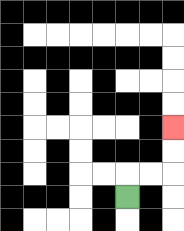{'start': '[5, 8]', 'end': '[7, 5]', 'path_directions': 'U,R,R,U,U', 'path_coordinates': '[[5, 8], [5, 7], [6, 7], [7, 7], [7, 6], [7, 5]]'}